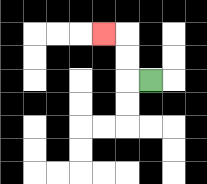{'start': '[6, 3]', 'end': '[4, 1]', 'path_directions': 'L,U,U,L', 'path_coordinates': '[[6, 3], [5, 3], [5, 2], [5, 1], [4, 1]]'}